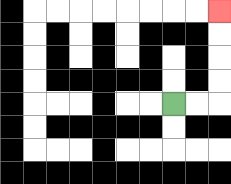{'start': '[7, 4]', 'end': '[9, 0]', 'path_directions': 'R,R,U,U,U,U', 'path_coordinates': '[[7, 4], [8, 4], [9, 4], [9, 3], [9, 2], [9, 1], [9, 0]]'}